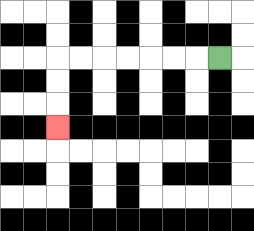{'start': '[9, 2]', 'end': '[2, 5]', 'path_directions': 'L,L,L,L,L,L,L,D,D,D', 'path_coordinates': '[[9, 2], [8, 2], [7, 2], [6, 2], [5, 2], [4, 2], [3, 2], [2, 2], [2, 3], [2, 4], [2, 5]]'}